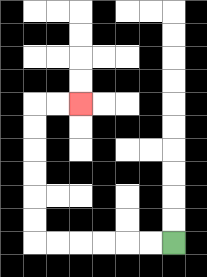{'start': '[7, 10]', 'end': '[3, 4]', 'path_directions': 'L,L,L,L,L,L,U,U,U,U,U,U,R,R', 'path_coordinates': '[[7, 10], [6, 10], [5, 10], [4, 10], [3, 10], [2, 10], [1, 10], [1, 9], [1, 8], [1, 7], [1, 6], [1, 5], [1, 4], [2, 4], [3, 4]]'}